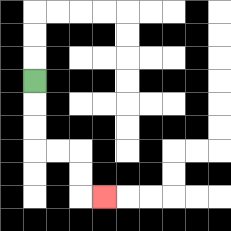{'start': '[1, 3]', 'end': '[4, 8]', 'path_directions': 'D,D,D,R,R,D,D,R', 'path_coordinates': '[[1, 3], [1, 4], [1, 5], [1, 6], [2, 6], [3, 6], [3, 7], [3, 8], [4, 8]]'}